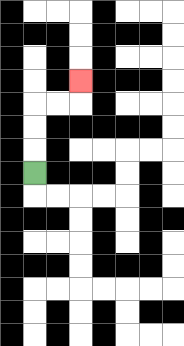{'start': '[1, 7]', 'end': '[3, 3]', 'path_directions': 'U,U,U,R,R,U', 'path_coordinates': '[[1, 7], [1, 6], [1, 5], [1, 4], [2, 4], [3, 4], [3, 3]]'}